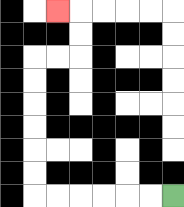{'start': '[7, 8]', 'end': '[2, 0]', 'path_directions': 'L,L,L,L,L,L,U,U,U,U,U,U,R,R,U,U,L', 'path_coordinates': '[[7, 8], [6, 8], [5, 8], [4, 8], [3, 8], [2, 8], [1, 8], [1, 7], [1, 6], [1, 5], [1, 4], [1, 3], [1, 2], [2, 2], [3, 2], [3, 1], [3, 0], [2, 0]]'}